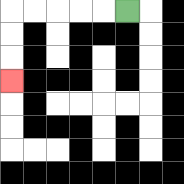{'start': '[5, 0]', 'end': '[0, 3]', 'path_directions': 'L,L,L,L,L,D,D,D', 'path_coordinates': '[[5, 0], [4, 0], [3, 0], [2, 0], [1, 0], [0, 0], [0, 1], [0, 2], [0, 3]]'}